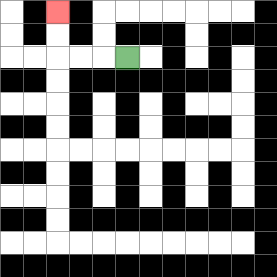{'start': '[5, 2]', 'end': '[2, 0]', 'path_directions': 'L,L,L,U,U', 'path_coordinates': '[[5, 2], [4, 2], [3, 2], [2, 2], [2, 1], [2, 0]]'}